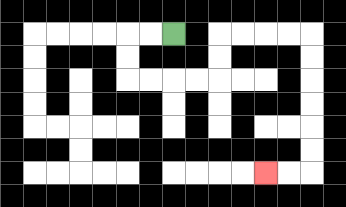{'start': '[7, 1]', 'end': '[11, 7]', 'path_directions': 'L,L,D,D,R,R,R,R,U,U,R,R,R,R,D,D,D,D,D,D,L,L', 'path_coordinates': '[[7, 1], [6, 1], [5, 1], [5, 2], [5, 3], [6, 3], [7, 3], [8, 3], [9, 3], [9, 2], [9, 1], [10, 1], [11, 1], [12, 1], [13, 1], [13, 2], [13, 3], [13, 4], [13, 5], [13, 6], [13, 7], [12, 7], [11, 7]]'}